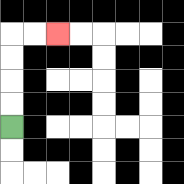{'start': '[0, 5]', 'end': '[2, 1]', 'path_directions': 'U,U,U,U,R,R', 'path_coordinates': '[[0, 5], [0, 4], [0, 3], [0, 2], [0, 1], [1, 1], [2, 1]]'}